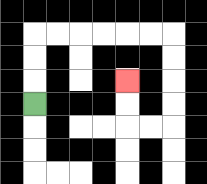{'start': '[1, 4]', 'end': '[5, 3]', 'path_directions': 'U,U,U,R,R,R,R,R,R,D,D,D,D,L,L,U,U', 'path_coordinates': '[[1, 4], [1, 3], [1, 2], [1, 1], [2, 1], [3, 1], [4, 1], [5, 1], [6, 1], [7, 1], [7, 2], [7, 3], [7, 4], [7, 5], [6, 5], [5, 5], [5, 4], [5, 3]]'}